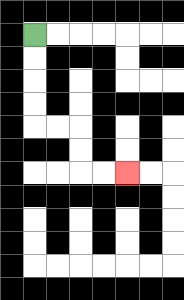{'start': '[1, 1]', 'end': '[5, 7]', 'path_directions': 'D,D,D,D,R,R,D,D,R,R', 'path_coordinates': '[[1, 1], [1, 2], [1, 3], [1, 4], [1, 5], [2, 5], [3, 5], [3, 6], [3, 7], [4, 7], [5, 7]]'}